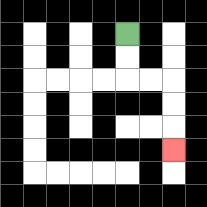{'start': '[5, 1]', 'end': '[7, 6]', 'path_directions': 'D,D,R,R,D,D,D', 'path_coordinates': '[[5, 1], [5, 2], [5, 3], [6, 3], [7, 3], [7, 4], [7, 5], [7, 6]]'}